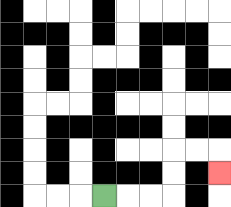{'start': '[4, 8]', 'end': '[9, 7]', 'path_directions': 'R,R,R,U,U,R,R,D', 'path_coordinates': '[[4, 8], [5, 8], [6, 8], [7, 8], [7, 7], [7, 6], [8, 6], [9, 6], [9, 7]]'}